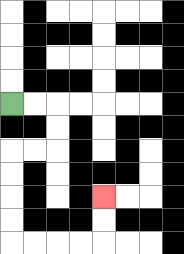{'start': '[0, 4]', 'end': '[4, 8]', 'path_directions': 'R,R,D,D,L,L,D,D,D,D,R,R,R,R,U,U', 'path_coordinates': '[[0, 4], [1, 4], [2, 4], [2, 5], [2, 6], [1, 6], [0, 6], [0, 7], [0, 8], [0, 9], [0, 10], [1, 10], [2, 10], [3, 10], [4, 10], [4, 9], [4, 8]]'}